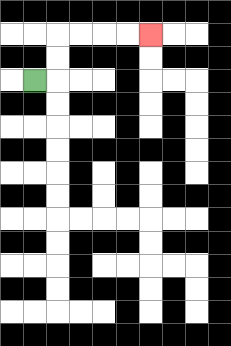{'start': '[1, 3]', 'end': '[6, 1]', 'path_directions': 'R,U,U,R,R,R,R', 'path_coordinates': '[[1, 3], [2, 3], [2, 2], [2, 1], [3, 1], [4, 1], [5, 1], [6, 1]]'}